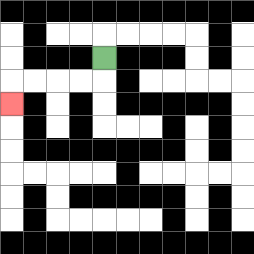{'start': '[4, 2]', 'end': '[0, 4]', 'path_directions': 'D,L,L,L,L,D', 'path_coordinates': '[[4, 2], [4, 3], [3, 3], [2, 3], [1, 3], [0, 3], [0, 4]]'}